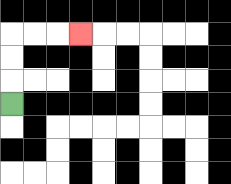{'start': '[0, 4]', 'end': '[3, 1]', 'path_directions': 'U,U,U,R,R,R', 'path_coordinates': '[[0, 4], [0, 3], [0, 2], [0, 1], [1, 1], [2, 1], [3, 1]]'}